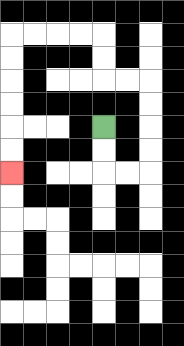{'start': '[4, 5]', 'end': '[0, 7]', 'path_directions': 'D,D,R,R,U,U,U,U,L,L,U,U,L,L,L,L,D,D,D,D,D,D', 'path_coordinates': '[[4, 5], [4, 6], [4, 7], [5, 7], [6, 7], [6, 6], [6, 5], [6, 4], [6, 3], [5, 3], [4, 3], [4, 2], [4, 1], [3, 1], [2, 1], [1, 1], [0, 1], [0, 2], [0, 3], [0, 4], [0, 5], [0, 6], [0, 7]]'}